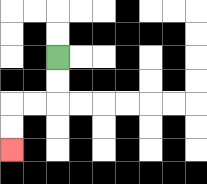{'start': '[2, 2]', 'end': '[0, 6]', 'path_directions': 'D,D,L,L,D,D', 'path_coordinates': '[[2, 2], [2, 3], [2, 4], [1, 4], [0, 4], [0, 5], [0, 6]]'}